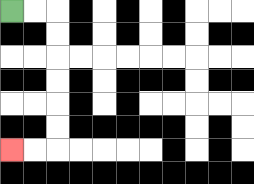{'start': '[0, 0]', 'end': '[0, 6]', 'path_directions': 'R,R,D,D,D,D,D,D,L,L', 'path_coordinates': '[[0, 0], [1, 0], [2, 0], [2, 1], [2, 2], [2, 3], [2, 4], [2, 5], [2, 6], [1, 6], [0, 6]]'}